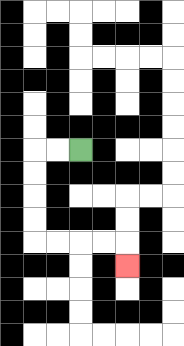{'start': '[3, 6]', 'end': '[5, 11]', 'path_directions': 'L,L,D,D,D,D,R,R,R,R,D', 'path_coordinates': '[[3, 6], [2, 6], [1, 6], [1, 7], [1, 8], [1, 9], [1, 10], [2, 10], [3, 10], [4, 10], [5, 10], [5, 11]]'}